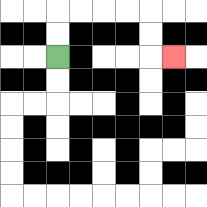{'start': '[2, 2]', 'end': '[7, 2]', 'path_directions': 'U,U,R,R,R,R,D,D,R', 'path_coordinates': '[[2, 2], [2, 1], [2, 0], [3, 0], [4, 0], [5, 0], [6, 0], [6, 1], [6, 2], [7, 2]]'}